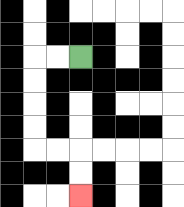{'start': '[3, 2]', 'end': '[3, 8]', 'path_directions': 'L,L,D,D,D,D,R,R,D,D', 'path_coordinates': '[[3, 2], [2, 2], [1, 2], [1, 3], [1, 4], [1, 5], [1, 6], [2, 6], [3, 6], [3, 7], [3, 8]]'}